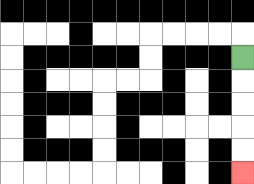{'start': '[10, 2]', 'end': '[10, 7]', 'path_directions': 'D,D,D,D,D', 'path_coordinates': '[[10, 2], [10, 3], [10, 4], [10, 5], [10, 6], [10, 7]]'}